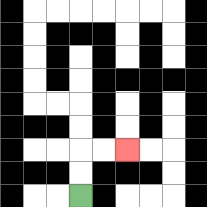{'start': '[3, 8]', 'end': '[5, 6]', 'path_directions': 'U,U,R,R', 'path_coordinates': '[[3, 8], [3, 7], [3, 6], [4, 6], [5, 6]]'}